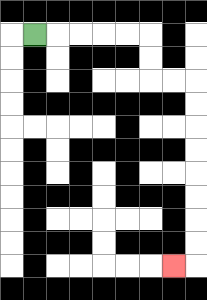{'start': '[1, 1]', 'end': '[7, 11]', 'path_directions': 'R,R,R,R,R,D,D,R,R,D,D,D,D,D,D,D,D,L', 'path_coordinates': '[[1, 1], [2, 1], [3, 1], [4, 1], [5, 1], [6, 1], [6, 2], [6, 3], [7, 3], [8, 3], [8, 4], [8, 5], [8, 6], [8, 7], [8, 8], [8, 9], [8, 10], [8, 11], [7, 11]]'}